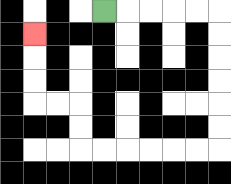{'start': '[4, 0]', 'end': '[1, 1]', 'path_directions': 'R,R,R,R,R,D,D,D,D,D,D,L,L,L,L,L,L,U,U,L,L,U,U,U', 'path_coordinates': '[[4, 0], [5, 0], [6, 0], [7, 0], [8, 0], [9, 0], [9, 1], [9, 2], [9, 3], [9, 4], [9, 5], [9, 6], [8, 6], [7, 6], [6, 6], [5, 6], [4, 6], [3, 6], [3, 5], [3, 4], [2, 4], [1, 4], [1, 3], [1, 2], [1, 1]]'}